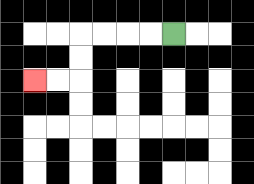{'start': '[7, 1]', 'end': '[1, 3]', 'path_directions': 'L,L,L,L,D,D,L,L', 'path_coordinates': '[[7, 1], [6, 1], [5, 1], [4, 1], [3, 1], [3, 2], [3, 3], [2, 3], [1, 3]]'}